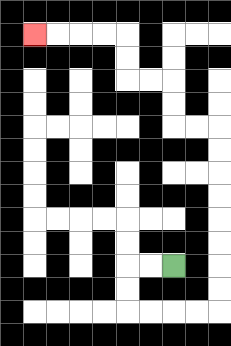{'start': '[7, 11]', 'end': '[1, 1]', 'path_directions': 'L,L,D,D,R,R,R,R,U,U,U,U,U,U,U,U,L,L,U,U,L,L,U,U,L,L,L,L', 'path_coordinates': '[[7, 11], [6, 11], [5, 11], [5, 12], [5, 13], [6, 13], [7, 13], [8, 13], [9, 13], [9, 12], [9, 11], [9, 10], [9, 9], [9, 8], [9, 7], [9, 6], [9, 5], [8, 5], [7, 5], [7, 4], [7, 3], [6, 3], [5, 3], [5, 2], [5, 1], [4, 1], [3, 1], [2, 1], [1, 1]]'}